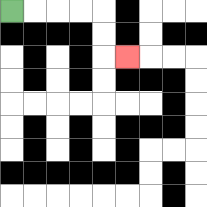{'start': '[0, 0]', 'end': '[5, 2]', 'path_directions': 'R,R,R,R,D,D,R', 'path_coordinates': '[[0, 0], [1, 0], [2, 0], [3, 0], [4, 0], [4, 1], [4, 2], [5, 2]]'}